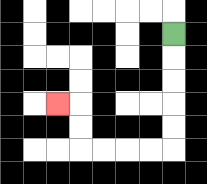{'start': '[7, 1]', 'end': '[2, 4]', 'path_directions': 'D,D,D,D,D,L,L,L,L,U,U,L', 'path_coordinates': '[[7, 1], [7, 2], [7, 3], [7, 4], [7, 5], [7, 6], [6, 6], [5, 6], [4, 6], [3, 6], [3, 5], [3, 4], [2, 4]]'}